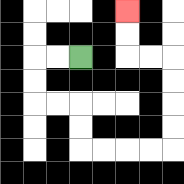{'start': '[3, 2]', 'end': '[5, 0]', 'path_directions': 'L,L,D,D,R,R,D,D,R,R,R,R,U,U,U,U,L,L,U,U', 'path_coordinates': '[[3, 2], [2, 2], [1, 2], [1, 3], [1, 4], [2, 4], [3, 4], [3, 5], [3, 6], [4, 6], [5, 6], [6, 6], [7, 6], [7, 5], [7, 4], [7, 3], [7, 2], [6, 2], [5, 2], [5, 1], [5, 0]]'}